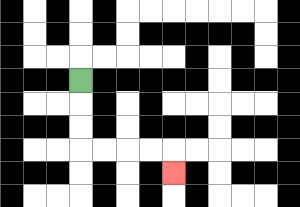{'start': '[3, 3]', 'end': '[7, 7]', 'path_directions': 'D,D,D,R,R,R,R,D', 'path_coordinates': '[[3, 3], [3, 4], [3, 5], [3, 6], [4, 6], [5, 6], [6, 6], [7, 6], [7, 7]]'}